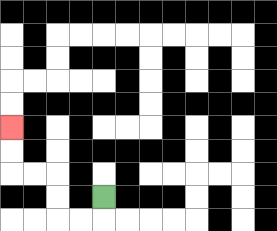{'start': '[4, 8]', 'end': '[0, 5]', 'path_directions': 'D,L,L,U,U,L,L,U,U', 'path_coordinates': '[[4, 8], [4, 9], [3, 9], [2, 9], [2, 8], [2, 7], [1, 7], [0, 7], [0, 6], [0, 5]]'}